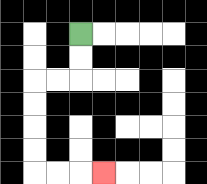{'start': '[3, 1]', 'end': '[4, 7]', 'path_directions': 'D,D,L,L,D,D,D,D,R,R,R', 'path_coordinates': '[[3, 1], [3, 2], [3, 3], [2, 3], [1, 3], [1, 4], [1, 5], [1, 6], [1, 7], [2, 7], [3, 7], [4, 7]]'}